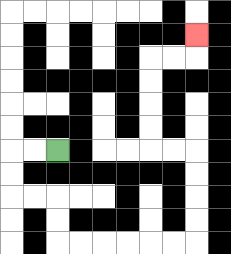{'start': '[2, 6]', 'end': '[8, 1]', 'path_directions': 'L,L,D,D,R,R,D,D,R,R,R,R,R,R,U,U,U,U,L,L,U,U,U,U,R,R,U', 'path_coordinates': '[[2, 6], [1, 6], [0, 6], [0, 7], [0, 8], [1, 8], [2, 8], [2, 9], [2, 10], [3, 10], [4, 10], [5, 10], [6, 10], [7, 10], [8, 10], [8, 9], [8, 8], [8, 7], [8, 6], [7, 6], [6, 6], [6, 5], [6, 4], [6, 3], [6, 2], [7, 2], [8, 2], [8, 1]]'}